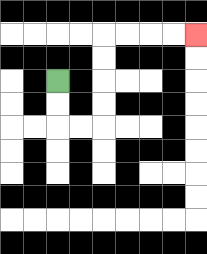{'start': '[2, 3]', 'end': '[8, 1]', 'path_directions': 'D,D,R,R,U,U,U,U,R,R,R,R', 'path_coordinates': '[[2, 3], [2, 4], [2, 5], [3, 5], [4, 5], [4, 4], [4, 3], [4, 2], [4, 1], [5, 1], [6, 1], [7, 1], [8, 1]]'}